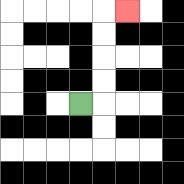{'start': '[3, 4]', 'end': '[5, 0]', 'path_directions': 'R,U,U,U,U,R', 'path_coordinates': '[[3, 4], [4, 4], [4, 3], [4, 2], [4, 1], [4, 0], [5, 0]]'}